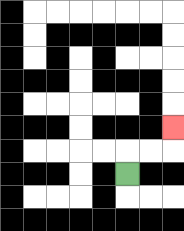{'start': '[5, 7]', 'end': '[7, 5]', 'path_directions': 'U,R,R,U', 'path_coordinates': '[[5, 7], [5, 6], [6, 6], [7, 6], [7, 5]]'}